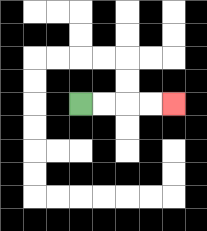{'start': '[3, 4]', 'end': '[7, 4]', 'path_directions': 'R,R,R,R', 'path_coordinates': '[[3, 4], [4, 4], [5, 4], [6, 4], [7, 4]]'}